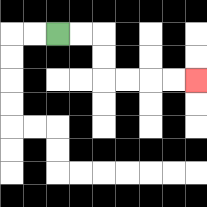{'start': '[2, 1]', 'end': '[8, 3]', 'path_directions': 'R,R,D,D,R,R,R,R', 'path_coordinates': '[[2, 1], [3, 1], [4, 1], [4, 2], [4, 3], [5, 3], [6, 3], [7, 3], [8, 3]]'}